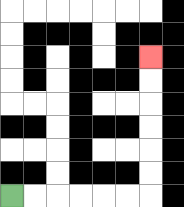{'start': '[0, 8]', 'end': '[6, 2]', 'path_directions': 'R,R,R,R,R,R,U,U,U,U,U,U', 'path_coordinates': '[[0, 8], [1, 8], [2, 8], [3, 8], [4, 8], [5, 8], [6, 8], [6, 7], [6, 6], [6, 5], [6, 4], [6, 3], [6, 2]]'}